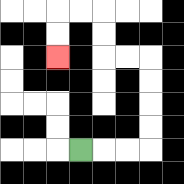{'start': '[3, 6]', 'end': '[2, 2]', 'path_directions': 'R,R,R,U,U,U,U,L,L,U,U,L,L,D,D', 'path_coordinates': '[[3, 6], [4, 6], [5, 6], [6, 6], [6, 5], [6, 4], [6, 3], [6, 2], [5, 2], [4, 2], [4, 1], [4, 0], [3, 0], [2, 0], [2, 1], [2, 2]]'}